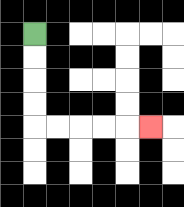{'start': '[1, 1]', 'end': '[6, 5]', 'path_directions': 'D,D,D,D,R,R,R,R,R', 'path_coordinates': '[[1, 1], [1, 2], [1, 3], [1, 4], [1, 5], [2, 5], [3, 5], [4, 5], [5, 5], [6, 5]]'}